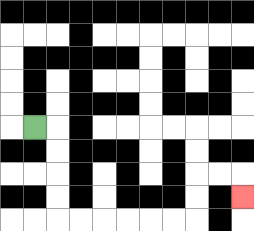{'start': '[1, 5]', 'end': '[10, 8]', 'path_directions': 'R,D,D,D,D,R,R,R,R,R,R,U,U,R,R,D', 'path_coordinates': '[[1, 5], [2, 5], [2, 6], [2, 7], [2, 8], [2, 9], [3, 9], [4, 9], [5, 9], [6, 9], [7, 9], [8, 9], [8, 8], [8, 7], [9, 7], [10, 7], [10, 8]]'}